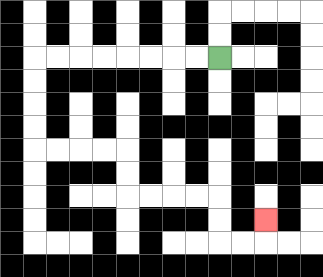{'start': '[9, 2]', 'end': '[11, 9]', 'path_directions': 'L,L,L,L,L,L,L,L,D,D,D,D,R,R,R,R,D,D,R,R,R,R,D,D,R,R,U', 'path_coordinates': '[[9, 2], [8, 2], [7, 2], [6, 2], [5, 2], [4, 2], [3, 2], [2, 2], [1, 2], [1, 3], [1, 4], [1, 5], [1, 6], [2, 6], [3, 6], [4, 6], [5, 6], [5, 7], [5, 8], [6, 8], [7, 8], [8, 8], [9, 8], [9, 9], [9, 10], [10, 10], [11, 10], [11, 9]]'}